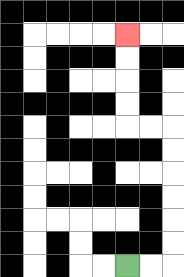{'start': '[5, 11]', 'end': '[5, 1]', 'path_directions': 'R,R,U,U,U,U,U,U,L,L,U,U,U,U', 'path_coordinates': '[[5, 11], [6, 11], [7, 11], [7, 10], [7, 9], [7, 8], [7, 7], [7, 6], [7, 5], [6, 5], [5, 5], [5, 4], [5, 3], [5, 2], [5, 1]]'}